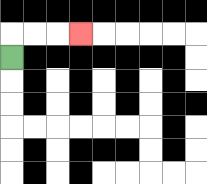{'start': '[0, 2]', 'end': '[3, 1]', 'path_directions': 'U,R,R,R', 'path_coordinates': '[[0, 2], [0, 1], [1, 1], [2, 1], [3, 1]]'}